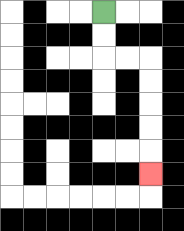{'start': '[4, 0]', 'end': '[6, 7]', 'path_directions': 'D,D,R,R,D,D,D,D,D', 'path_coordinates': '[[4, 0], [4, 1], [4, 2], [5, 2], [6, 2], [6, 3], [6, 4], [6, 5], [6, 6], [6, 7]]'}